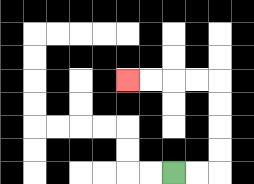{'start': '[7, 7]', 'end': '[5, 3]', 'path_directions': 'R,R,U,U,U,U,L,L,L,L', 'path_coordinates': '[[7, 7], [8, 7], [9, 7], [9, 6], [9, 5], [9, 4], [9, 3], [8, 3], [7, 3], [6, 3], [5, 3]]'}